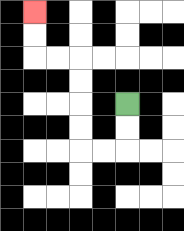{'start': '[5, 4]', 'end': '[1, 0]', 'path_directions': 'D,D,L,L,U,U,U,U,L,L,U,U', 'path_coordinates': '[[5, 4], [5, 5], [5, 6], [4, 6], [3, 6], [3, 5], [3, 4], [3, 3], [3, 2], [2, 2], [1, 2], [1, 1], [1, 0]]'}